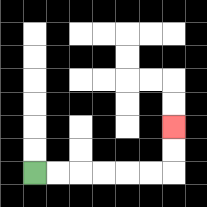{'start': '[1, 7]', 'end': '[7, 5]', 'path_directions': 'R,R,R,R,R,R,U,U', 'path_coordinates': '[[1, 7], [2, 7], [3, 7], [4, 7], [5, 7], [6, 7], [7, 7], [7, 6], [7, 5]]'}